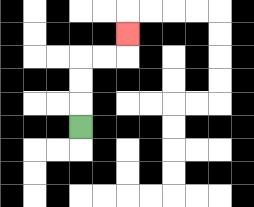{'start': '[3, 5]', 'end': '[5, 1]', 'path_directions': 'U,U,U,R,R,U', 'path_coordinates': '[[3, 5], [3, 4], [3, 3], [3, 2], [4, 2], [5, 2], [5, 1]]'}